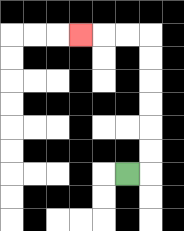{'start': '[5, 7]', 'end': '[3, 1]', 'path_directions': 'R,U,U,U,U,U,U,L,L,L', 'path_coordinates': '[[5, 7], [6, 7], [6, 6], [6, 5], [6, 4], [6, 3], [6, 2], [6, 1], [5, 1], [4, 1], [3, 1]]'}